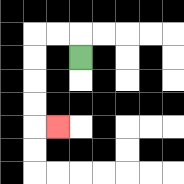{'start': '[3, 2]', 'end': '[2, 5]', 'path_directions': 'U,L,L,D,D,D,D,R', 'path_coordinates': '[[3, 2], [3, 1], [2, 1], [1, 1], [1, 2], [1, 3], [1, 4], [1, 5], [2, 5]]'}